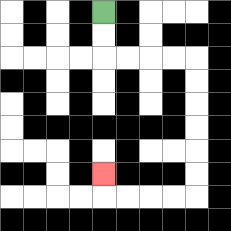{'start': '[4, 0]', 'end': '[4, 7]', 'path_directions': 'D,D,R,R,R,R,D,D,D,D,D,D,L,L,L,L,U', 'path_coordinates': '[[4, 0], [4, 1], [4, 2], [5, 2], [6, 2], [7, 2], [8, 2], [8, 3], [8, 4], [8, 5], [8, 6], [8, 7], [8, 8], [7, 8], [6, 8], [5, 8], [4, 8], [4, 7]]'}